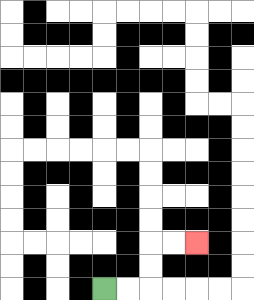{'start': '[4, 12]', 'end': '[8, 10]', 'path_directions': 'R,R,U,U,R,R', 'path_coordinates': '[[4, 12], [5, 12], [6, 12], [6, 11], [6, 10], [7, 10], [8, 10]]'}